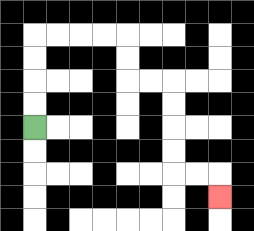{'start': '[1, 5]', 'end': '[9, 8]', 'path_directions': 'U,U,U,U,R,R,R,R,D,D,R,R,D,D,D,D,R,R,D', 'path_coordinates': '[[1, 5], [1, 4], [1, 3], [1, 2], [1, 1], [2, 1], [3, 1], [4, 1], [5, 1], [5, 2], [5, 3], [6, 3], [7, 3], [7, 4], [7, 5], [7, 6], [7, 7], [8, 7], [9, 7], [9, 8]]'}